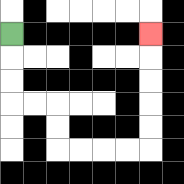{'start': '[0, 1]', 'end': '[6, 1]', 'path_directions': 'D,D,D,R,R,D,D,R,R,R,R,U,U,U,U,U', 'path_coordinates': '[[0, 1], [0, 2], [0, 3], [0, 4], [1, 4], [2, 4], [2, 5], [2, 6], [3, 6], [4, 6], [5, 6], [6, 6], [6, 5], [6, 4], [6, 3], [6, 2], [6, 1]]'}